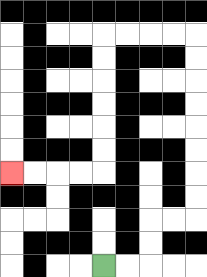{'start': '[4, 11]', 'end': '[0, 7]', 'path_directions': 'R,R,U,U,R,R,U,U,U,U,U,U,U,U,L,L,L,L,D,D,D,D,D,D,L,L,L,L', 'path_coordinates': '[[4, 11], [5, 11], [6, 11], [6, 10], [6, 9], [7, 9], [8, 9], [8, 8], [8, 7], [8, 6], [8, 5], [8, 4], [8, 3], [8, 2], [8, 1], [7, 1], [6, 1], [5, 1], [4, 1], [4, 2], [4, 3], [4, 4], [4, 5], [4, 6], [4, 7], [3, 7], [2, 7], [1, 7], [0, 7]]'}